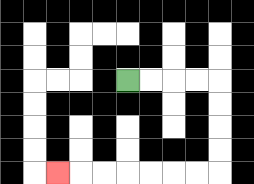{'start': '[5, 3]', 'end': '[2, 7]', 'path_directions': 'R,R,R,R,D,D,D,D,L,L,L,L,L,L,L', 'path_coordinates': '[[5, 3], [6, 3], [7, 3], [8, 3], [9, 3], [9, 4], [9, 5], [9, 6], [9, 7], [8, 7], [7, 7], [6, 7], [5, 7], [4, 7], [3, 7], [2, 7]]'}